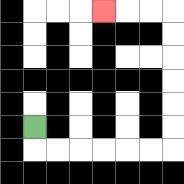{'start': '[1, 5]', 'end': '[4, 0]', 'path_directions': 'D,R,R,R,R,R,R,U,U,U,U,U,U,L,L,L', 'path_coordinates': '[[1, 5], [1, 6], [2, 6], [3, 6], [4, 6], [5, 6], [6, 6], [7, 6], [7, 5], [7, 4], [7, 3], [7, 2], [7, 1], [7, 0], [6, 0], [5, 0], [4, 0]]'}